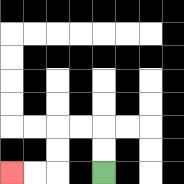{'start': '[4, 7]', 'end': '[0, 7]', 'path_directions': 'U,U,L,L,D,D,L,L', 'path_coordinates': '[[4, 7], [4, 6], [4, 5], [3, 5], [2, 5], [2, 6], [2, 7], [1, 7], [0, 7]]'}